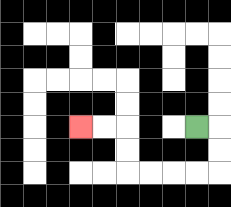{'start': '[8, 5]', 'end': '[3, 5]', 'path_directions': 'R,D,D,L,L,L,L,U,U,L,L', 'path_coordinates': '[[8, 5], [9, 5], [9, 6], [9, 7], [8, 7], [7, 7], [6, 7], [5, 7], [5, 6], [5, 5], [4, 5], [3, 5]]'}